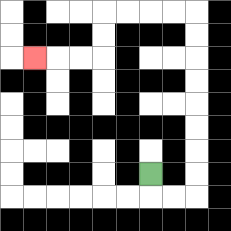{'start': '[6, 7]', 'end': '[1, 2]', 'path_directions': 'D,R,R,U,U,U,U,U,U,U,U,L,L,L,L,D,D,L,L,L', 'path_coordinates': '[[6, 7], [6, 8], [7, 8], [8, 8], [8, 7], [8, 6], [8, 5], [8, 4], [8, 3], [8, 2], [8, 1], [8, 0], [7, 0], [6, 0], [5, 0], [4, 0], [4, 1], [4, 2], [3, 2], [2, 2], [1, 2]]'}